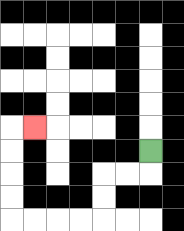{'start': '[6, 6]', 'end': '[1, 5]', 'path_directions': 'D,L,L,D,D,L,L,L,L,U,U,U,U,R', 'path_coordinates': '[[6, 6], [6, 7], [5, 7], [4, 7], [4, 8], [4, 9], [3, 9], [2, 9], [1, 9], [0, 9], [0, 8], [0, 7], [0, 6], [0, 5], [1, 5]]'}